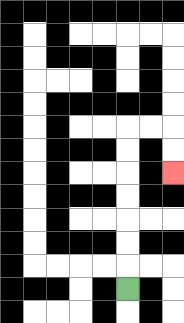{'start': '[5, 12]', 'end': '[7, 7]', 'path_directions': 'U,U,U,U,U,U,U,R,R,D,D', 'path_coordinates': '[[5, 12], [5, 11], [5, 10], [5, 9], [5, 8], [5, 7], [5, 6], [5, 5], [6, 5], [7, 5], [7, 6], [7, 7]]'}